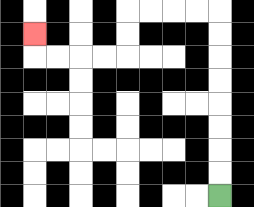{'start': '[9, 8]', 'end': '[1, 1]', 'path_directions': 'U,U,U,U,U,U,U,U,L,L,L,L,D,D,L,L,L,L,U', 'path_coordinates': '[[9, 8], [9, 7], [9, 6], [9, 5], [9, 4], [9, 3], [9, 2], [9, 1], [9, 0], [8, 0], [7, 0], [6, 0], [5, 0], [5, 1], [5, 2], [4, 2], [3, 2], [2, 2], [1, 2], [1, 1]]'}